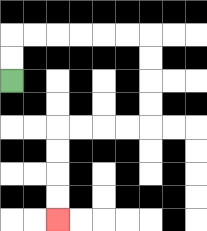{'start': '[0, 3]', 'end': '[2, 9]', 'path_directions': 'U,U,R,R,R,R,R,R,D,D,D,D,L,L,L,L,D,D,D,D', 'path_coordinates': '[[0, 3], [0, 2], [0, 1], [1, 1], [2, 1], [3, 1], [4, 1], [5, 1], [6, 1], [6, 2], [6, 3], [6, 4], [6, 5], [5, 5], [4, 5], [3, 5], [2, 5], [2, 6], [2, 7], [2, 8], [2, 9]]'}